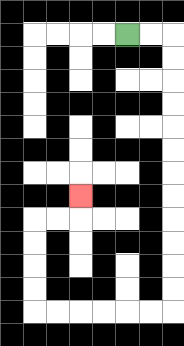{'start': '[5, 1]', 'end': '[3, 8]', 'path_directions': 'R,R,D,D,D,D,D,D,D,D,D,D,D,D,L,L,L,L,L,L,U,U,U,U,R,R,U', 'path_coordinates': '[[5, 1], [6, 1], [7, 1], [7, 2], [7, 3], [7, 4], [7, 5], [7, 6], [7, 7], [7, 8], [7, 9], [7, 10], [7, 11], [7, 12], [7, 13], [6, 13], [5, 13], [4, 13], [3, 13], [2, 13], [1, 13], [1, 12], [1, 11], [1, 10], [1, 9], [2, 9], [3, 9], [3, 8]]'}